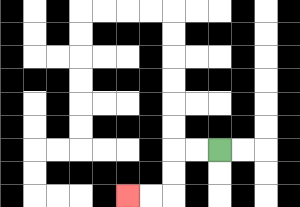{'start': '[9, 6]', 'end': '[5, 8]', 'path_directions': 'L,L,D,D,L,L', 'path_coordinates': '[[9, 6], [8, 6], [7, 6], [7, 7], [7, 8], [6, 8], [5, 8]]'}